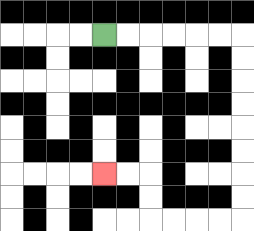{'start': '[4, 1]', 'end': '[4, 7]', 'path_directions': 'R,R,R,R,R,R,D,D,D,D,D,D,D,D,L,L,L,L,U,U,L,L', 'path_coordinates': '[[4, 1], [5, 1], [6, 1], [7, 1], [8, 1], [9, 1], [10, 1], [10, 2], [10, 3], [10, 4], [10, 5], [10, 6], [10, 7], [10, 8], [10, 9], [9, 9], [8, 9], [7, 9], [6, 9], [6, 8], [6, 7], [5, 7], [4, 7]]'}